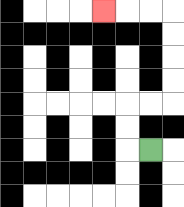{'start': '[6, 6]', 'end': '[4, 0]', 'path_directions': 'L,U,U,R,R,U,U,U,U,L,L,L', 'path_coordinates': '[[6, 6], [5, 6], [5, 5], [5, 4], [6, 4], [7, 4], [7, 3], [7, 2], [7, 1], [7, 0], [6, 0], [5, 0], [4, 0]]'}